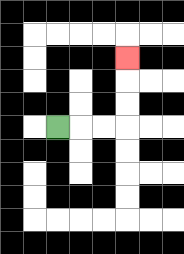{'start': '[2, 5]', 'end': '[5, 2]', 'path_directions': 'R,R,R,U,U,U', 'path_coordinates': '[[2, 5], [3, 5], [4, 5], [5, 5], [5, 4], [5, 3], [5, 2]]'}